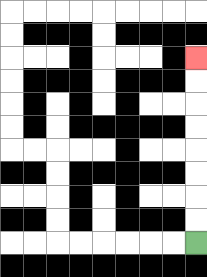{'start': '[8, 10]', 'end': '[8, 2]', 'path_directions': 'U,U,U,U,U,U,U,U', 'path_coordinates': '[[8, 10], [8, 9], [8, 8], [8, 7], [8, 6], [8, 5], [8, 4], [8, 3], [8, 2]]'}